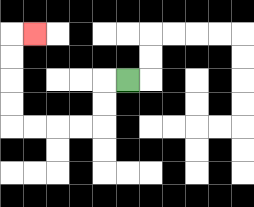{'start': '[5, 3]', 'end': '[1, 1]', 'path_directions': 'L,D,D,L,L,L,L,U,U,U,U,R', 'path_coordinates': '[[5, 3], [4, 3], [4, 4], [4, 5], [3, 5], [2, 5], [1, 5], [0, 5], [0, 4], [0, 3], [0, 2], [0, 1], [1, 1]]'}